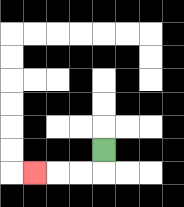{'start': '[4, 6]', 'end': '[1, 7]', 'path_directions': 'D,L,L,L', 'path_coordinates': '[[4, 6], [4, 7], [3, 7], [2, 7], [1, 7]]'}